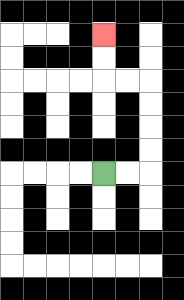{'start': '[4, 7]', 'end': '[4, 1]', 'path_directions': 'R,R,U,U,U,U,L,L,U,U', 'path_coordinates': '[[4, 7], [5, 7], [6, 7], [6, 6], [6, 5], [6, 4], [6, 3], [5, 3], [4, 3], [4, 2], [4, 1]]'}